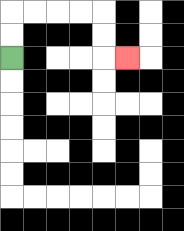{'start': '[0, 2]', 'end': '[5, 2]', 'path_directions': 'U,U,R,R,R,R,D,D,R', 'path_coordinates': '[[0, 2], [0, 1], [0, 0], [1, 0], [2, 0], [3, 0], [4, 0], [4, 1], [4, 2], [5, 2]]'}